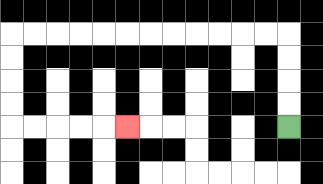{'start': '[12, 5]', 'end': '[5, 5]', 'path_directions': 'U,U,U,U,L,L,L,L,L,L,L,L,L,L,L,L,D,D,D,D,R,R,R,R,R', 'path_coordinates': '[[12, 5], [12, 4], [12, 3], [12, 2], [12, 1], [11, 1], [10, 1], [9, 1], [8, 1], [7, 1], [6, 1], [5, 1], [4, 1], [3, 1], [2, 1], [1, 1], [0, 1], [0, 2], [0, 3], [0, 4], [0, 5], [1, 5], [2, 5], [3, 5], [4, 5], [5, 5]]'}